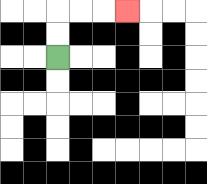{'start': '[2, 2]', 'end': '[5, 0]', 'path_directions': 'U,U,R,R,R', 'path_coordinates': '[[2, 2], [2, 1], [2, 0], [3, 0], [4, 0], [5, 0]]'}